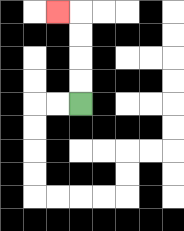{'start': '[3, 4]', 'end': '[2, 0]', 'path_directions': 'U,U,U,U,L', 'path_coordinates': '[[3, 4], [3, 3], [3, 2], [3, 1], [3, 0], [2, 0]]'}